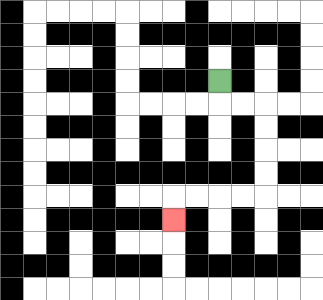{'start': '[9, 3]', 'end': '[7, 9]', 'path_directions': 'D,R,R,D,D,D,D,L,L,L,L,D', 'path_coordinates': '[[9, 3], [9, 4], [10, 4], [11, 4], [11, 5], [11, 6], [11, 7], [11, 8], [10, 8], [9, 8], [8, 8], [7, 8], [7, 9]]'}